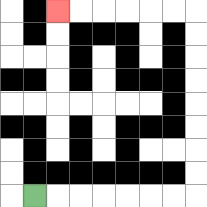{'start': '[1, 8]', 'end': '[2, 0]', 'path_directions': 'R,R,R,R,R,R,R,U,U,U,U,U,U,U,U,L,L,L,L,L,L', 'path_coordinates': '[[1, 8], [2, 8], [3, 8], [4, 8], [5, 8], [6, 8], [7, 8], [8, 8], [8, 7], [8, 6], [8, 5], [8, 4], [8, 3], [8, 2], [8, 1], [8, 0], [7, 0], [6, 0], [5, 0], [4, 0], [3, 0], [2, 0]]'}